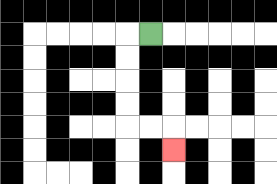{'start': '[6, 1]', 'end': '[7, 6]', 'path_directions': 'L,D,D,D,D,R,R,D', 'path_coordinates': '[[6, 1], [5, 1], [5, 2], [5, 3], [5, 4], [5, 5], [6, 5], [7, 5], [7, 6]]'}